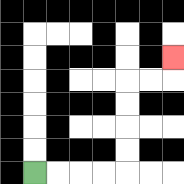{'start': '[1, 7]', 'end': '[7, 2]', 'path_directions': 'R,R,R,R,U,U,U,U,R,R,U', 'path_coordinates': '[[1, 7], [2, 7], [3, 7], [4, 7], [5, 7], [5, 6], [5, 5], [5, 4], [5, 3], [6, 3], [7, 3], [7, 2]]'}